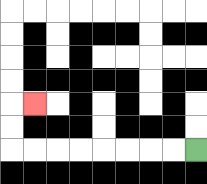{'start': '[8, 6]', 'end': '[1, 4]', 'path_directions': 'L,L,L,L,L,L,L,L,U,U,R', 'path_coordinates': '[[8, 6], [7, 6], [6, 6], [5, 6], [4, 6], [3, 6], [2, 6], [1, 6], [0, 6], [0, 5], [0, 4], [1, 4]]'}